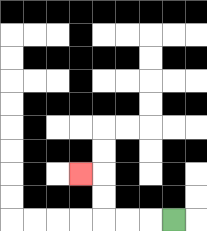{'start': '[7, 9]', 'end': '[3, 7]', 'path_directions': 'L,L,L,U,U,L', 'path_coordinates': '[[7, 9], [6, 9], [5, 9], [4, 9], [4, 8], [4, 7], [3, 7]]'}